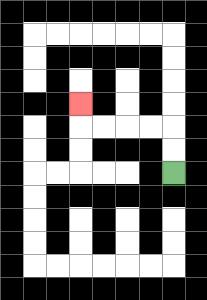{'start': '[7, 7]', 'end': '[3, 4]', 'path_directions': 'U,U,L,L,L,L,U', 'path_coordinates': '[[7, 7], [7, 6], [7, 5], [6, 5], [5, 5], [4, 5], [3, 5], [3, 4]]'}